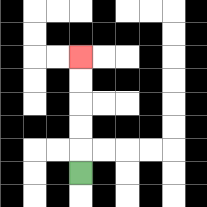{'start': '[3, 7]', 'end': '[3, 2]', 'path_directions': 'U,U,U,U,U', 'path_coordinates': '[[3, 7], [3, 6], [3, 5], [3, 4], [3, 3], [3, 2]]'}